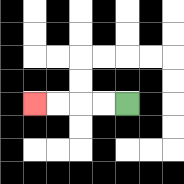{'start': '[5, 4]', 'end': '[1, 4]', 'path_directions': 'L,L,L,L', 'path_coordinates': '[[5, 4], [4, 4], [3, 4], [2, 4], [1, 4]]'}